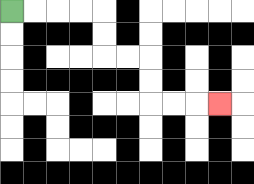{'start': '[0, 0]', 'end': '[9, 4]', 'path_directions': 'R,R,R,R,D,D,R,R,D,D,R,R,R', 'path_coordinates': '[[0, 0], [1, 0], [2, 0], [3, 0], [4, 0], [4, 1], [4, 2], [5, 2], [6, 2], [6, 3], [6, 4], [7, 4], [8, 4], [9, 4]]'}